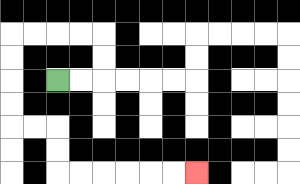{'start': '[2, 3]', 'end': '[8, 7]', 'path_directions': 'R,R,U,U,L,L,L,L,D,D,D,D,R,R,D,D,R,R,R,R,R,R', 'path_coordinates': '[[2, 3], [3, 3], [4, 3], [4, 2], [4, 1], [3, 1], [2, 1], [1, 1], [0, 1], [0, 2], [0, 3], [0, 4], [0, 5], [1, 5], [2, 5], [2, 6], [2, 7], [3, 7], [4, 7], [5, 7], [6, 7], [7, 7], [8, 7]]'}